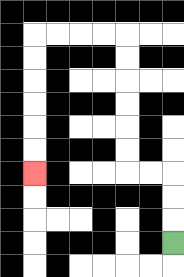{'start': '[7, 10]', 'end': '[1, 7]', 'path_directions': 'U,U,U,L,L,U,U,U,U,U,U,L,L,L,L,D,D,D,D,D,D', 'path_coordinates': '[[7, 10], [7, 9], [7, 8], [7, 7], [6, 7], [5, 7], [5, 6], [5, 5], [5, 4], [5, 3], [5, 2], [5, 1], [4, 1], [3, 1], [2, 1], [1, 1], [1, 2], [1, 3], [1, 4], [1, 5], [1, 6], [1, 7]]'}